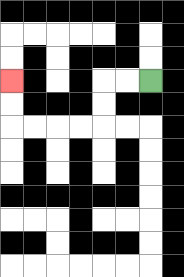{'start': '[6, 3]', 'end': '[0, 3]', 'path_directions': 'L,L,D,D,L,L,L,L,U,U', 'path_coordinates': '[[6, 3], [5, 3], [4, 3], [4, 4], [4, 5], [3, 5], [2, 5], [1, 5], [0, 5], [0, 4], [0, 3]]'}